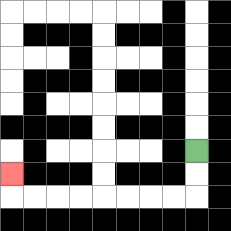{'start': '[8, 6]', 'end': '[0, 7]', 'path_directions': 'D,D,L,L,L,L,L,L,L,L,U', 'path_coordinates': '[[8, 6], [8, 7], [8, 8], [7, 8], [6, 8], [5, 8], [4, 8], [3, 8], [2, 8], [1, 8], [0, 8], [0, 7]]'}